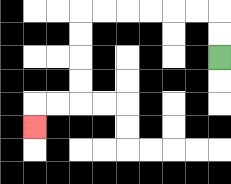{'start': '[9, 2]', 'end': '[1, 5]', 'path_directions': 'U,U,L,L,L,L,L,L,D,D,D,D,L,L,D', 'path_coordinates': '[[9, 2], [9, 1], [9, 0], [8, 0], [7, 0], [6, 0], [5, 0], [4, 0], [3, 0], [3, 1], [3, 2], [3, 3], [3, 4], [2, 4], [1, 4], [1, 5]]'}